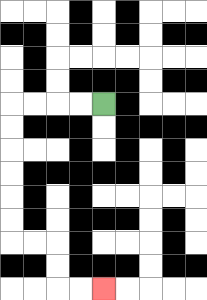{'start': '[4, 4]', 'end': '[4, 12]', 'path_directions': 'L,L,L,L,D,D,D,D,D,D,R,R,D,D,R,R', 'path_coordinates': '[[4, 4], [3, 4], [2, 4], [1, 4], [0, 4], [0, 5], [0, 6], [0, 7], [0, 8], [0, 9], [0, 10], [1, 10], [2, 10], [2, 11], [2, 12], [3, 12], [4, 12]]'}